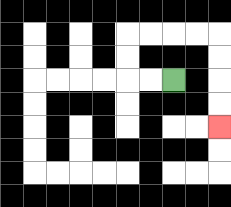{'start': '[7, 3]', 'end': '[9, 5]', 'path_directions': 'L,L,U,U,R,R,R,R,D,D,D,D', 'path_coordinates': '[[7, 3], [6, 3], [5, 3], [5, 2], [5, 1], [6, 1], [7, 1], [8, 1], [9, 1], [9, 2], [9, 3], [9, 4], [9, 5]]'}